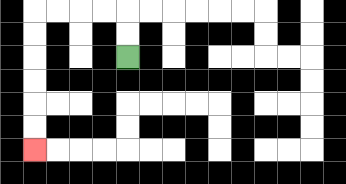{'start': '[5, 2]', 'end': '[1, 6]', 'path_directions': 'U,U,L,L,L,L,D,D,D,D,D,D', 'path_coordinates': '[[5, 2], [5, 1], [5, 0], [4, 0], [3, 0], [2, 0], [1, 0], [1, 1], [1, 2], [1, 3], [1, 4], [1, 5], [1, 6]]'}